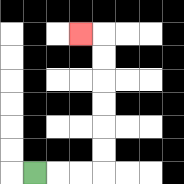{'start': '[1, 7]', 'end': '[3, 1]', 'path_directions': 'R,R,R,U,U,U,U,U,U,L', 'path_coordinates': '[[1, 7], [2, 7], [3, 7], [4, 7], [4, 6], [4, 5], [4, 4], [4, 3], [4, 2], [4, 1], [3, 1]]'}